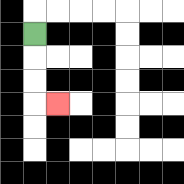{'start': '[1, 1]', 'end': '[2, 4]', 'path_directions': 'D,D,D,R', 'path_coordinates': '[[1, 1], [1, 2], [1, 3], [1, 4], [2, 4]]'}